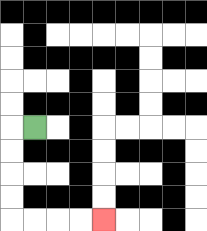{'start': '[1, 5]', 'end': '[4, 9]', 'path_directions': 'L,D,D,D,D,R,R,R,R', 'path_coordinates': '[[1, 5], [0, 5], [0, 6], [0, 7], [0, 8], [0, 9], [1, 9], [2, 9], [3, 9], [4, 9]]'}